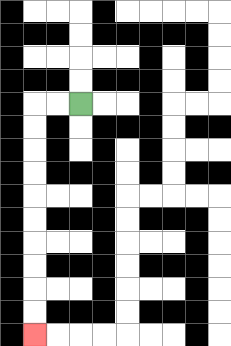{'start': '[3, 4]', 'end': '[1, 14]', 'path_directions': 'L,L,D,D,D,D,D,D,D,D,D,D', 'path_coordinates': '[[3, 4], [2, 4], [1, 4], [1, 5], [1, 6], [1, 7], [1, 8], [1, 9], [1, 10], [1, 11], [1, 12], [1, 13], [1, 14]]'}